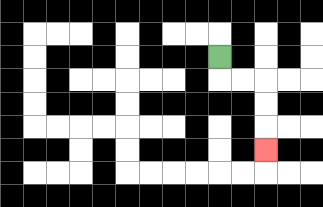{'start': '[9, 2]', 'end': '[11, 6]', 'path_directions': 'D,R,R,D,D,D', 'path_coordinates': '[[9, 2], [9, 3], [10, 3], [11, 3], [11, 4], [11, 5], [11, 6]]'}